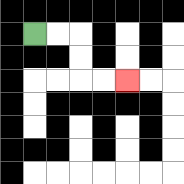{'start': '[1, 1]', 'end': '[5, 3]', 'path_directions': 'R,R,D,D,R,R', 'path_coordinates': '[[1, 1], [2, 1], [3, 1], [3, 2], [3, 3], [4, 3], [5, 3]]'}